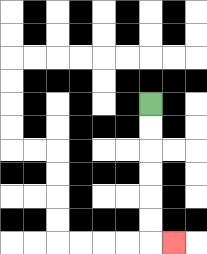{'start': '[6, 4]', 'end': '[7, 10]', 'path_directions': 'D,D,D,D,D,D,R', 'path_coordinates': '[[6, 4], [6, 5], [6, 6], [6, 7], [6, 8], [6, 9], [6, 10], [7, 10]]'}